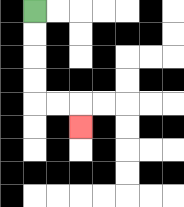{'start': '[1, 0]', 'end': '[3, 5]', 'path_directions': 'D,D,D,D,R,R,D', 'path_coordinates': '[[1, 0], [1, 1], [1, 2], [1, 3], [1, 4], [2, 4], [3, 4], [3, 5]]'}